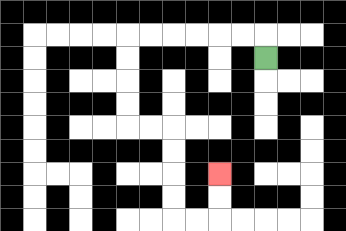{'start': '[11, 2]', 'end': '[9, 7]', 'path_directions': 'U,L,L,L,L,L,L,D,D,D,D,R,R,D,D,D,D,R,R,U,U', 'path_coordinates': '[[11, 2], [11, 1], [10, 1], [9, 1], [8, 1], [7, 1], [6, 1], [5, 1], [5, 2], [5, 3], [5, 4], [5, 5], [6, 5], [7, 5], [7, 6], [7, 7], [7, 8], [7, 9], [8, 9], [9, 9], [9, 8], [9, 7]]'}